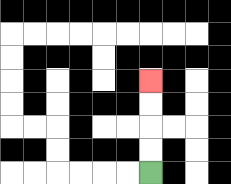{'start': '[6, 7]', 'end': '[6, 3]', 'path_directions': 'U,U,U,U', 'path_coordinates': '[[6, 7], [6, 6], [6, 5], [6, 4], [6, 3]]'}